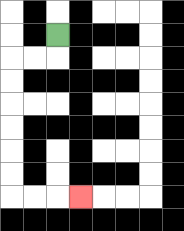{'start': '[2, 1]', 'end': '[3, 8]', 'path_directions': 'D,L,L,D,D,D,D,D,D,R,R,R', 'path_coordinates': '[[2, 1], [2, 2], [1, 2], [0, 2], [0, 3], [0, 4], [0, 5], [0, 6], [0, 7], [0, 8], [1, 8], [2, 8], [3, 8]]'}